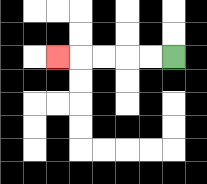{'start': '[7, 2]', 'end': '[2, 2]', 'path_directions': 'L,L,L,L,L', 'path_coordinates': '[[7, 2], [6, 2], [5, 2], [4, 2], [3, 2], [2, 2]]'}